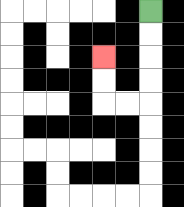{'start': '[6, 0]', 'end': '[4, 2]', 'path_directions': 'D,D,D,D,L,L,U,U', 'path_coordinates': '[[6, 0], [6, 1], [6, 2], [6, 3], [6, 4], [5, 4], [4, 4], [4, 3], [4, 2]]'}